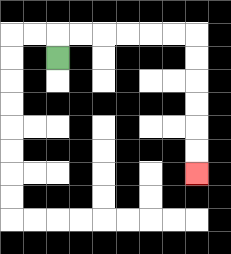{'start': '[2, 2]', 'end': '[8, 7]', 'path_directions': 'U,R,R,R,R,R,R,D,D,D,D,D,D', 'path_coordinates': '[[2, 2], [2, 1], [3, 1], [4, 1], [5, 1], [6, 1], [7, 1], [8, 1], [8, 2], [8, 3], [8, 4], [8, 5], [8, 6], [8, 7]]'}